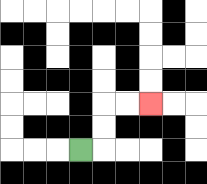{'start': '[3, 6]', 'end': '[6, 4]', 'path_directions': 'R,U,U,R,R', 'path_coordinates': '[[3, 6], [4, 6], [4, 5], [4, 4], [5, 4], [6, 4]]'}